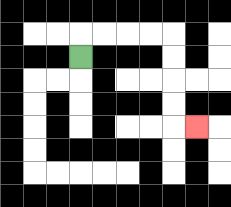{'start': '[3, 2]', 'end': '[8, 5]', 'path_directions': 'U,R,R,R,R,D,D,D,D,R', 'path_coordinates': '[[3, 2], [3, 1], [4, 1], [5, 1], [6, 1], [7, 1], [7, 2], [7, 3], [7, 4], [7, 5], [8, 5]]'}